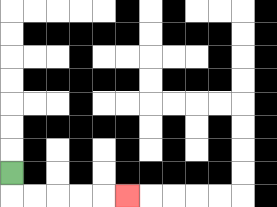{'start': '[0, 7]', 'end': '[5, 8]', 'path_directions': 'D,R,R,R,R,R', 'path_coordinates': '[[0, 7], [0, 8], [1, 8], [2, 8], [3, 8], [4, 8], [5, 8]]'}